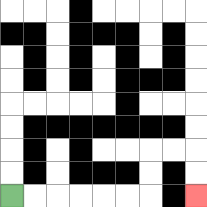{'start': '[0, 8]', 'end': '[8, 8]', 'path_directions': 'R,R,R,R,R,R,U,U,R,R,D,D', 'path_coordinates': '[[0, 8], [1, 8], [2, 8], [3, 8], [4, 8], [5, 8], [6, 8], [6, 7], [6, 6], [7, 6], [8, 6], [8, 7], [8, 8]]'}